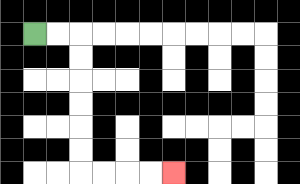{'start': '[1, 1]', 'end': '[7, 7]', 'path_directions': 'R,R,D,D,D,D,D,D,R,R,R,R', 'path_coordinates': '[[1, 1], [2, 1], [3, 1], [3, 2], [3, 3], [3, 4], [3, 5], [3, 6], [3, 7], [4, 7], [5, 7], [6, 7], [7, 7]]'}